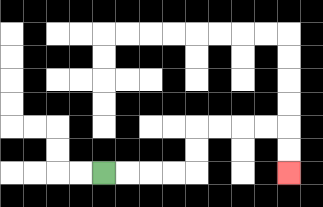{'start': '[4, 7]', 'end': '[12, 7]', 'path_directions': 'R,R,R,R,U,U,R,R,R,R,D,D', 'path_coordinates': '[[4, 7], [5, 7], [6, 7], [7, 7], [8, 7], [8, 6], [8, 5], [9, 5], [10, 5], [11, 5], [12, 5], [12, 6], [12, 7]]'}